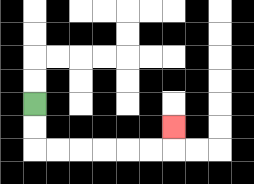{'start': '[1, 4]', 'end': '[7, 5]', 'path_directions': 'D,D,R,R,R,R,R,R,U', 'path_coordinates': '[[1, 4], [1, 5], [1, 6], [2, 6], [3, 6], [4, 6], [5, 6], [6, 6], [7, 6], [7, 5]]'}